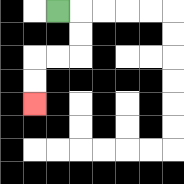{'start': '[2, 0]', 'end': '[1, 4]', 'path_directions': 'R,D,D,L,L,D,D', 'path_coordinates': '[[2, 0], [3, 0], [3, 1], [3, 2], [2, 2], [1, 2], [1, 3], [1, 4]]'}